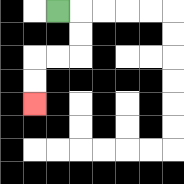{'start': '[2, 0]', 'end': '[1, 4]', 'path_directions': 'R,D,D,L,L,D,D', 'path_coordinates': '[[2, 0], [3, 0], [3, 1], [3, 2], [2, 2], [1, 2], [1, 3], [1, 4]]'}